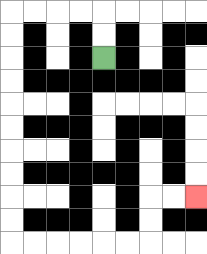{'start': '[4, 2]', 'end': '[8, 8]', 'path_directions': 'U,U,L,L,L,L,D,D,D,D,D,D,D,D,D,D,R,R,R,R,R,R,U,U,R,R', 'path_coordinates': '[[4, 2], [4, 1], [4, 0], [3, 0], [2, 0], [1, 0], [0, 0], [0, 1], [0, 2], [0, 3], [0, 4], [0, 5], [0, 6], [0, 7], [0, 8], [0, 9], [0, 10], [1, 10], [2, 10], [3, 10], [4, 10], [5, 10], [6, 10], [6, 9], [6, 8], [7, 8], [8, 8]]'}